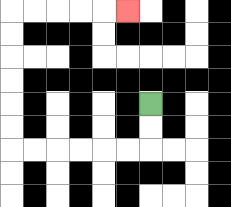{'start': '[6, 4]', 'end': '[5, 0]', 'path_directions': 'D,D,L,L,L,L,L,L,U,U,U,U,U,U,R,R,R,R,R', 'path_coordinates': '[[6, 4], [6, 5], [6, 6], [5, 6], [4, 6], [3, 6], [2, 6], [1, 6], [0, 6], [0, 5], [0, 4], [0, 3], [0, 2], [0, 1], [0, 0], [1, 0], [2, 0], [3, 0], [4, 0], [5, 0]]'}